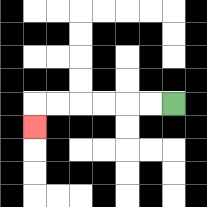{'start': '[7, 4]', 'end': '[1, 5]', 'path_directions': 'L,L,L,L,L,L,D', 'path_coordinates': '[[7, 4], [6, 4], [5, 4], [4, 4], [3, 4], [2, 4], [1, 4], [1, 5]]'}